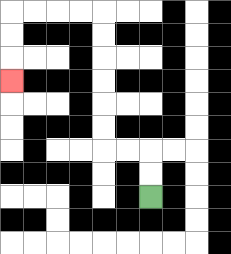{'start': '[6, 8]', 'end': '[0, 3]', 'path_directions': 'U,U,L,L,U,U,U,U,U,U,L,L,L,L,D,D,D', 'path_coordinates': '[[6, 8], [6, 7], [6, 6], [5, 6], [4, 6], [4, 5], [4, 4], [4, 3], [4, 2], [4, 1], [4, 0], [3, 0], [2, 0], [1, 0], [0, 0], [0, 1], [0, 2], [0, 3]]'}